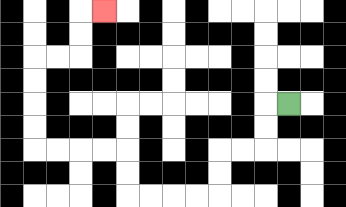{'start': '[12, 4]', 'end': '[4, 0]', 'path_directions': 'L,D,D,L,L,D,D,L,L,L,L,U,U,L,L,L,L,U,U,U,U,R,R,U,U,R', 'path_coordinates': '[[12, 4], [11, 4], [11, 5], [11, 6], [10, 6], [9, 6], [9, 7], [9, 8], [8, 8], [7, 8], [6, 8], [5, 8], [5, 7], [5, 6], [4, 6], [3, 6], [2, 6], [1, 6], [1, 5], [1, 4], [1, 3], [1, 2], [2, 2], [3, 2], [3, 1], [3, 0], [4, 0]]'}